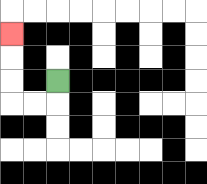{'start': '[2, 3]', 'end': '[0, 1]', 'path_directions': 'D,L,L,U,U,U', 'path_coordinates': '[[2, 3], [2, 4], [1, 4], [0, 4], [0, 3], [0, 2], [0, 1]]'}